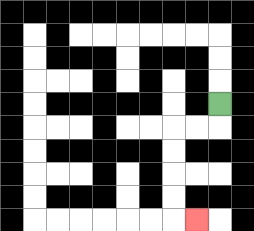{'start': '[9, 4]', 'end': '[8, 9]', 'path_directions': 'D,L,L,D,D,D,D,R', 'path_coordinates': '[[9, 4], [9, 5], [8, 5], [7, 5], [7, 6], [7, 7], [7, 8], [7, 9], [8, 9]]'}